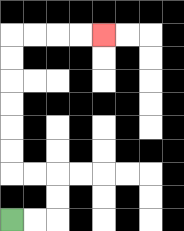{'start': '[0, 9]', 'end': '[4, 1]', 'path_directions': 'R,R,U,U,L,L,U,U,U,U,U,U,R,R,R,R', 'path_coordinates': '[[0, 9], [1, 9], [2, 9], [2, 8], [2, 7], [1, 7], [0, 7], [0, 6], [0, 5], [0, 4], [0, 3], [0, 2], [0, 1], [1, 1], [2, 1], [3, 1], [4, 1]]'}